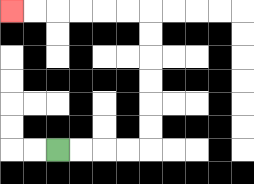{'start': '[2, 6]', 'end': '[0, 0]', 'path_directions': 'R,R,R,R,U,U,U,U,U,U,L,L,L,L,L,L', 'path_coordinates': '[[2, 6], [3, 6], [4, 6], [5, 6], [6, 6], [6, 5], [6, 4], [6, 3], [6, 2], [6, 1], [6, 0], [5, 0], [4, 0], [3, 0], [2, 0], [1, 0], [0, 0]]'}